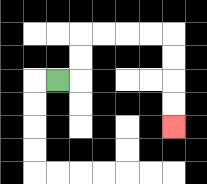{'start': '[2, 3]', 'end': '[7, 5]', 'path_directions': 'R,U,U,R,R,R,R,D,D,D,D', 'path_coordinates': '[[2, 3], [3, 3], [3, 2], [3, 1], [4, 1], [5, 1], [6, 1], [7, 1], [7, 2], [7, 3], [7, 4], [7, 5]]'}